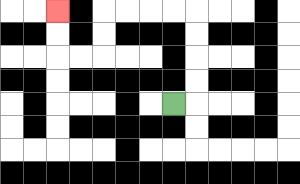{'start': '[7, 4]', 'end': '[2, 0]', 'path_directions': 'R,U,U,U,U,L,L,L,L,D,D,L,L,U,U', 'path_coordinates': '[[7, 4], [8, 4], [8, 3], [8, 2], [8, 1], [8, 0], [7, 0], [6, 0], [5, 0], [4, 0], [4, 1], [4, 2], [3, 2], [2, 2], [2, 1], [2, 0]]'}